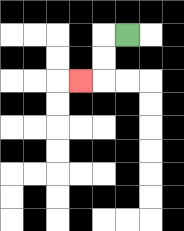{'start': '[5, 1]', 'end': '[3, 3]', 'path_directions': 'L,D,D,L', 'path_coordinates': '[[5, 1], [4, 1], [4, 2], [4, 3], [3, 3]]'}